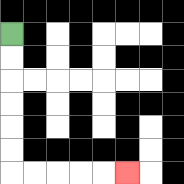{'start': '[0, 1]', 'end': '[5, 7]', 'path_directions': 'D,D,D,D,D,D,R,R,R,R,R', 'path_coordinates': '[[0, 1], [0, 2], [0, 3], [0, 4], [0, 5], [0, 6], [0, 7], [1, 7], [2, 7], [3, 7], [4, 7], [5, 7]]'}